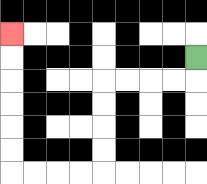{'start': '[8, 2]', 'end': '[0, 1]', 'path_directions': 'D,L,L,L,L,D,D,D,D,L,L,L,L,U,U,U,U,U,U', 'path_coordinates': '[[8, 2], [8, 3], [7, 3], [6, 3], [5, 3], [4, 3], [4, 4], [4, 5], [4, 6], [4, 7], [3, 7], [2, 7], [1, 7], [0, 7], [0, 6], [0, 5], [0, 4], [0, 3], [0, 2], [0, 1]]'}